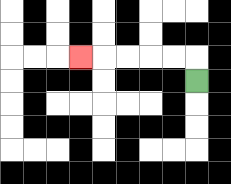{'start': '[8, 3]', 'end': '[3, 2]', 'path_directions': 'U,L,L,L,L,L', 'path_coordinates': '[[8, 3], [8, 2], [7, 2], [6, 2], [5, 2], [4, 2], [3, 2]]'}